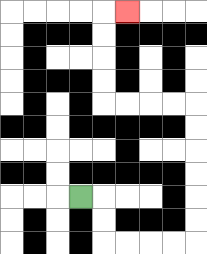{'start': '[3, 8]', 'end': '[5, 0]', 'path_directions': 'R,D,D,R,R,R,R,U,U,U,U,U,U,L,L,L,L,U,U,U,U,R', 'path_coordinates': '[[3, 8], [4, 8], [4, 9], [4, 10], [5, 10], [6, 10], [7, 10], [8, 10], [8, 9], [8, 8], [8, 7], [8, 6], [8, 5], [8, 4], [7, 4], [6, 4], [5, 4], [4, 4], [4, 3], [4, 2], [4, 1], [4, 0], [5, 0]]'}